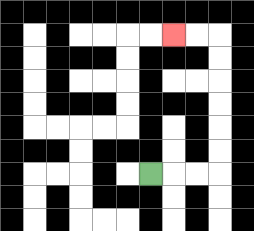{'start': '[6, 7]', 'end': '[7, 1]', 'path_directions': 'R,R,R,U,U,U,U,U,U,L,L', 'path_coordinates': '[[6, 7], [7, 7], [8, 7], [9, 7], [9, 6], [9, 5], [9, 4], [9, 3], [9, 2], [9, 1], [8, 1], [7, 1]]'}